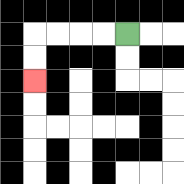{'start': '[5, 1]', 'end': '[1, 3]', 'path_directions': 'L,L,L,L,D,D', 'path_coordinates': '[[5, 1], [4, 1], [3, 1], [2, 1], [1, 1], [1, 2], [1, 3]]'}